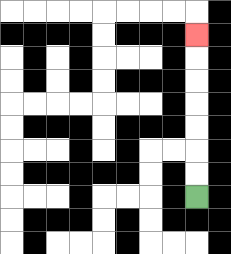{'start': '[8, 8]', 'end': '[8, 1]', 'path_directions': 'U,U,U,U,U,U,U', 'path_coordinates': '[[8, 8], [8, 7], [8, 6], [8, 5], [8, 4], [8, 3], [8, 2], [8, 1]]'}